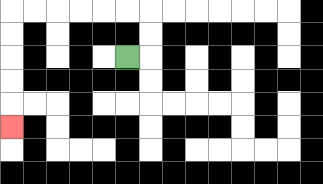{'start': '[5, 2]', 'end': '[0, 5]', 'path_directions': 'R,U,U,L,L,L,L,L,L,D,D,D,D,D', 'path_coordinates': '[[5, 2], [6, 2], [6, 1], [6, 0], [5, 0], [4, 0], [3, 0], [2, 0], [1, 0], [0, 0], [0, 1], [0, 2], [0, 3], [0, 4], [0, 5]]'}